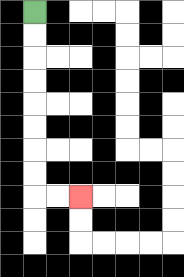{'start': '[1, 0]', 'end': '[3, 8]', 'path_directions': 'D,D,D,D,D,D,D,D,R,R', 'path_coordinates': '[[1, 0], [1, 1], [1, 2], [1, 3], [1, 4], [1, 5], [1, 6], [1, 7], [1, 8], [2, 8], [3, 8]]'}